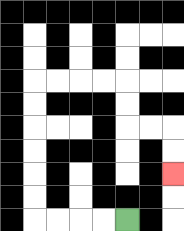{'start': '[5, 9]', 'end': '[7, 7]', 'path_directions': 'L,L,L,L,U,U,U,U,U,U,R,R,R,R,D,D,R,R,D,D', 'path_coordinates': '[[5, 9], [4, 9], [3, 9], [2, 9], [1, 9], [1, 8], [1, 7], [1, 6], [1, 5], [1, 4], [1, 3], [2, 3], [3, 3], [4, 3], [5, 3], [5, 4], [5, 5], [6, 5], [7, 5], [7, 6], [7, 7]]'}